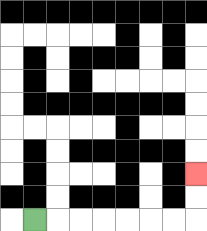{'start': '[1, 9]', 'end': '[8, 7]', 'path_directions': 'R,R,R,R,R,R,R,U,U', 'path_coordinates': '[[1, 9], [2, 9], [3, 9], [4, 9], [5, 9], [6, 9], [7, 9], [8, 9], [8, 8], [8, 7]]'}